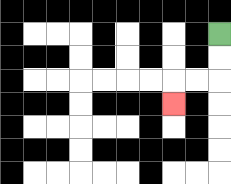{'start': '[9, 1]', 'end': '[7, 4]', 'path_directions': 'D,D,L,L,D', 'path_coordinates': '[[9, 1], [9, 2], [9, 3], [8, 3], [7, 3], [7, 4]]'}